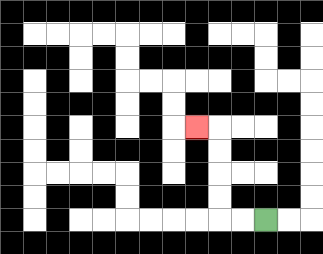{'start': '[11, 9]', 'end': '[8, 5]', 'path_directions': 'L,L,U,U,U,U,L', 'path_coordinates': '[[11, 9], [10, 9], [9, 9], [9, 8], [9, 7], [9, 6], [9, 5], [8, 5]]'}